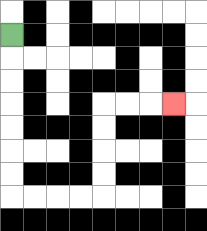{'start': '[0, 1]', 'end': '[7, 4]', 'path_directions': 'D,D,D,D,D,D,D,R,R,R,R,U,U,U,U,R,R,R', 'path_coordinates': '[[0, 1], [0, 2], [0, 3], [0, 4], [0, 5], [0, 6], [0, 7], [0, 8], [1, 8], [2, 8], [3, 8], [4, 8], [4, 7], [4, 6], [4, 5], [4, 4], [5, 4], [6, 4], [7, 4]]'}